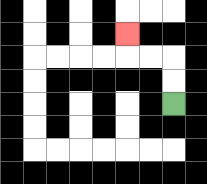{'start': '[7, 4]', 'end': '[5, 1]', 'path_directions': 'U,U,L,L,U', 'path_coordinates': '[[7, 4], [7, 3], [7, 2], [6, 2], [5, 2], [5, 1]]'}